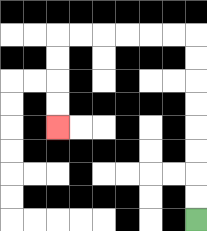{'start': '[8, 9]', 'end': '[2, 5]', 'path_directions': 'U,U,U,U,U,U,U,U,L,L,L,L,L,L,D,D,D,D', 'path_coordinates': '[[8, 9], [8, 8], [8, 7], [8, 6], [8, 5], [8, 4], [8, 3], [8, 2], [8, 1], [7, 1], [6, 1], [5, 1], [4, 1], [3, 1], [2, 1], [2, 2], [2, 3], [2, 4], [2, 5]]'}